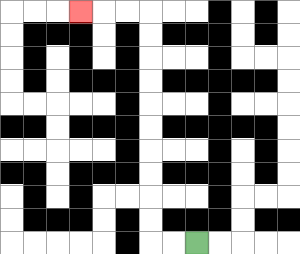{'start': '[8, 10]', 'end': '[3, 0]', 'path_directions': 'L,L,U,U,U,U,U,U,U,U,U,U,L,L,L', 'path_coordinates': '[[8, 10], [7, 10], [6, 10], [6, 9], [6, 8], [6, 7], [6, 6], [6, 5], [6, 4], [6, 3], [6, 2], [6, 1], [6, 0], [5, 0], [4, 0], [3, 0]]'}